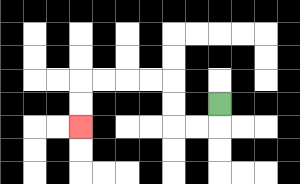{'start': '[9, 4]', 'end': '[3, 5]', 'path_directions': 'D,L,L,U,U,L,L,L,L,D,D', 'path_coordinates': '[[9, 4], [9, 5], [8, 5], [7, 5], [7, 4], [7, 3], [6, 3], [5, 3], [4, 3], [3, 3], [3, 4], [3, 5]]'}